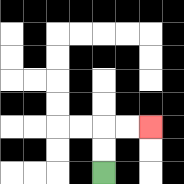{'start': '[4, 7]', 'end': '[6, 5]', 'path_directions': 'U,U,R,R', 'path_coordinates': '[[4, 7], [4, 6], [4, 5], [5, 5], [6, 5]]'}